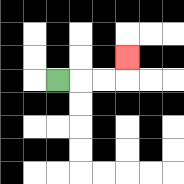{'start': '[2, 3]', 'end': '[5, 2]', 'path_directions': 'R,R,R,U', 'path_coordinates': '[[2, 3], [3, 3], [4, 3], [5, 3], [5, 2]]'}